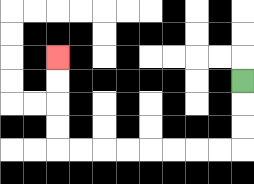{'start': '[10, 3]', 'end': '[2, 2]', 'path_directions': 'D,D,D,L,L,L,L,L,L,L,L,U,U,U,U', 'path_coordinates': '[[10, 3], [10, 4], [10, 5], [10, 6], [9, 6], [8, 6], [7, 6], [6, 6], [5, 6], [4, 6], [3, 6], [2, 6], [2, 5], [2, 4], [2, 3], [2, 2]]'}